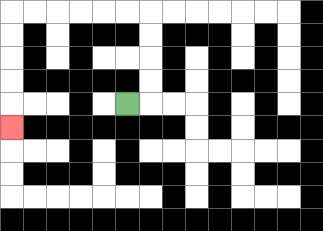{'start': '[5, 4]', 'end': '[0, 5]', 'path_directions': 'R,U,U,U,U,L,L,L,L,L,L,D,D,D,D,D', 'path_coordinates': '[[5, 4], [6, 4], [6, 3], [6, 2], [6, 1], [6, 0], [5, 0], [4, 0], [3, 0], [2, 0], [1, 0], [0, 0], [0, 1], [0, 2], [0, 3], [0, 4], [0, 5]]'}